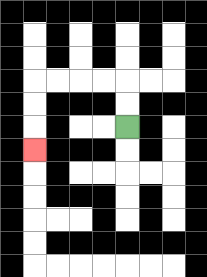{'start': '[5, 5]', 'end': '[1, 6]', 'path_directions': 'U,U,L,L,L,L,D,D,D', 'path_coordinates': '[[5, 5], [5, 4], [5, 3], [4, 3], [3, 3], [2, 3], [1, 3], [1, 4], [1, 5], [1, 6]]'}